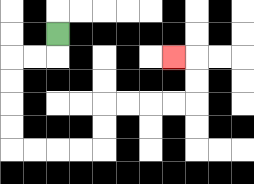{'start': '[2, 1]', 'end': '[7, 2]', 'path_directions': 'D,L,L,D,D,D,D,R,R,R,R,U,U,R,R,R,R,U,U,L', 'path_coordinates': '[[2, 1], [2, 2], [1, 2], [0, 2], [0, 3], [0, 4], [0, 5], [0, 6], [1, 6], [2, 6], [3, 6], [4, 6], [4, 5], [4, 4], [5, 4], [6, 4], [7, 4], [8, 4], [8, 3], [8, 2], [7, 2]]'}